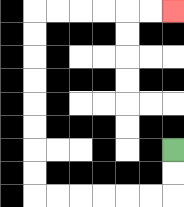{'start': '[7, 6]', 'end': '[7, 0]', 'path_directions': 'D,D,L,L,L,L,L,L,U,U,U,U,U,U,U,U,R,R,R,R,R,R', 'path_coordinates': '[[7, 6], [7, 7], [7, 8], [6, 8], [5, 8], [4, 8], [3, 8], [2, 8], [1, 8], [1, 7], [1, 6], [1, 5], [1, 4], [1, 3], [1, 2], [1, 1], [1, 0], [2, 0], [3, 0], [4, 0], [5, 0], [6, 0], [7, 0]]'}